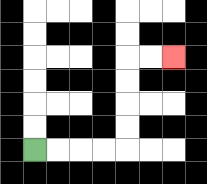{'start': '[1, 6]', 'end': '[7, 2]', 'path_directions': 'R,R,R,R,U,U,U,U,R,R', 'path_coordinates': '[[1, 6], [2, 6], [3, 6], [4, 6], [5, 6], [5, 5], [5, 4], [5, 3], [5, 2], [6, 2], [7, 2]]'}